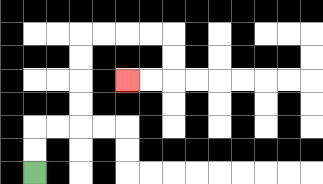{'start': '[1, 7]', 'end': '[5, 3]', 'path_directions': 'U,U,R,R,U,U,U,U,R,R,R,R,D,D,L,L', 'path_coordinates': '[[1, 7], [1, 6], [1, 5], [2, 5], [3, 5], [3, 4], [3, 3], [3, 2], [3, 1], [4, 1], [5, 1], [6, 1], [7, 1], [7, 2], [7, 3], [6, 3], [5, 3]]'}